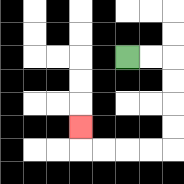{'start': '[5, 2]', 'end': '[3, 5]', 'path_directions': 'R,R,D,D,D,D,L,L,L,L,U', 'path_coordinates': '[[5, 2], [6, 2], [7, 2], [7, 3], [7, 4], [7, 5], [7, 6], [6, 6], [5, 6], [4, 6], [3, 6], [3, 5]]'}